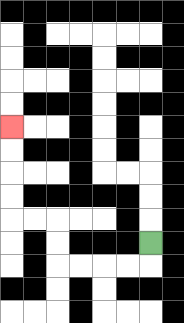{'start': '[6, 10]', 'end': '[0, 5]', 'path_directions': 'D,L,L,L,L,U,U,L,L,U,U,U,U', 'path_coordinates': '[[6, 10], [6, 11], [5, 11], [4, 11], [3, 11], [2, 11], [2, 10], [2, 9], [1, 9], [0, 9], [0, 8], [0, 7], [0, 6], [0, 5]]'}